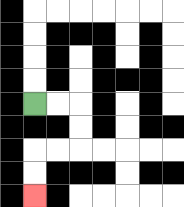{'start': '[1, 4]', 'end': '[1, 8]', 'path_directions': 'R,R,D,D,L,L,D,D', 'path_coordinates': '[[1, 4], [2, 4], [3, 4], [3, 5], [3, 6], [2, 6], [1, 6], [1, 7], [1, 8]]'}